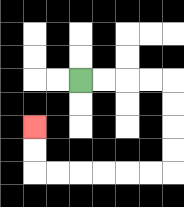{'start': '[3, 3]', 'end': '[1, 5]', 'path_directions': 'R,R,R,R,D,D,D,D,L,L,L,L,L,L,U,U', 'path_coordinates': '[[3, 3], [4, 3], [5, 3], [6, 3], [7, 3], [7, 4], [7, 5], [7, 6], [7, 7], [6, 7], [5, 7], [4, 7], [3, 7], [2, 7], [1, 7], [1, 6], [1, 5]]'}